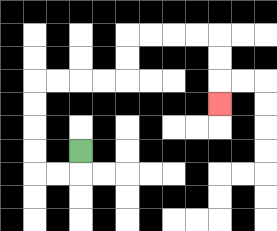{'start': '[3, 6]', 'end': '[9, 4]', 'path_directions': 'D,L,L,U,U,U,U,R,R,R,R,U,U,R,R,R,R,D,D,D', 'path_coordinates': '[[3, 6], [3, 7], [2, 7], [1, 7], [1, 6], [1, 5], [1, 4], [1, 3], [2, 3], [3, 3], [4, 3], [5, 3], [5, 2], [5, 1], [6, 1], [7, 1], [8, 1], [9, 1], [9, 2], [9, 3], [9, 4]]'}